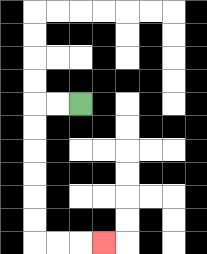{'start': '[3, 4]', 'end': '[4, 10]', 'path_directions': 'L,L,D,D,D,D,D,D,R,R,R', 'path_coordinates': '[[3, 4], [2, 4], [1, 4], [1, 5], [1, 6], [1, 7], [1, 8], [1, 9], [1, 10], [2, 10], [3, 10], [4, 10]]'}